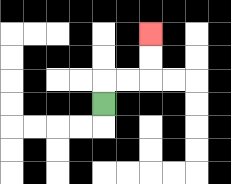{'start': '[4, 4]', 'end': '[6, 1]', 'path_directions': 'U,R,R,U,U', 'path_coordinates': '[[4, 4], [4, 3], [5, 3], [6, 3], [6, 2], [6, 1]]'}